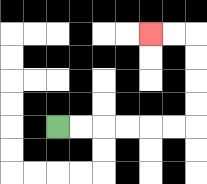{'start': '[2, 5]', 'end': '[6, 1]', 'path_directions': 'R,R,R,R,R,R,U,U,U,U,L,L', 'path_coordinates': '[[2, 5], [3, 5], [4, 5], [5, 5], [6, 5], [7, 5], [8, 5], [8, 4], [8, 3], [8, 2], [8, 1], [7, 1], [6, 1]]'}